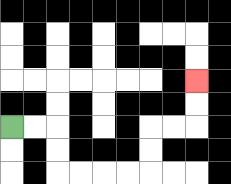{'start': '[0, 5]', 'end': '[8, 3]', 'path_directions': 'R,R,D,D,R,R,R,R,U,U,R,R,U,U', 'path_coordinates': '[[0, 5], [1, 5], [2, 5], [2, 6], [2, 7], [3, 7], [4, 7], [5, 7], [6, 7], [6, 6], [6, 5], [7, 5], [8, 5], [8, 4], [8, 3]]'}